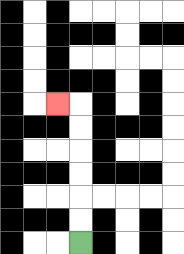{'start': '[3, 10]', 'end': '[2, 4]', 'path_directions': 'U,U,U,U,U,U,L', 'path_coordinates': '[[3, 10], [3, 9], [3, 8], [3, 7], [3, 6], [3, 5], [3, 4], [2, 4]]'}